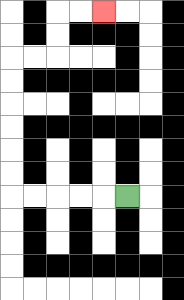{'start': '[5, 8]', 'end': '[4, 0]', 'path_directions': 'L,L,L,L,L,U,U,U,U,U,U,R,R,U,U,R,R', 'path_coordinates': '[[5, 8], [4, 8], [3, 8], [2, 8], [1, 8], [0, 8], [0, 7], [0, 6], [0, 5], [0, 4], [0, 3], [0, 2], [1, 2], [2, 2], [2, 1], [2, 0], [3, 0], [4, 0]]'}